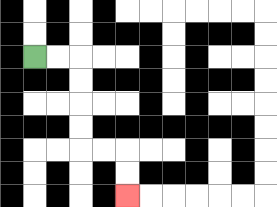{'start': '[1, 2]', 'end': '[5, 8]', 'path_directions': 'R,R,D,D,D,D,R,R,D,D', 'path_coordinates': '[[1, 2], [2, 2], [3, 2], [3, 3], [3, 4], [3, 5], [3, 6], [4, 6], [5, 6], [5, 7], [5, 8]]'}